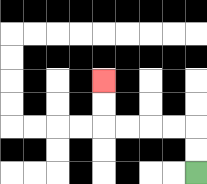{'start': '[8, 7]', 'end': '[4, 3]', 'path_directions': 'U,U,L,L,L,L,U,U', 'path_coordinates': '[[8, 7], [8, 6], [8, 5], [7, 5], [6, 5], [5, 5], [4, 5], [4, 4], [4, 3]]'}